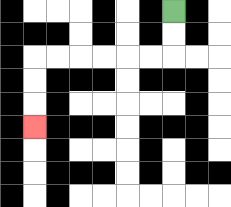{'start': '[7, 0]', 'end': '[1, 5]', 'path_directions': 'D,D,L,L,L,L,L,L,D,D,D', 'path_coordinates': '[[7, 0], [7, 1], [7, 2], [6, 2], [5, 2], [4, 2], [3, 2], [2, 2], [1, 2], [1, 3], [1, 4], [1, 5]]'}